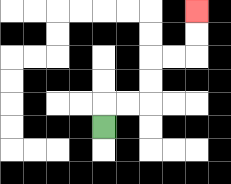{'start': '[4, 5]', 'end': '[8, 0]', 'path_directions': 'U,R,R,U,U,R,R,U,U', 'path_coordinates': '[[4, 5], [4, 4], [5, 4], [6, 4], [6, 3], [6, 2], [7, 2], [8, 2], [8, 1], [8, 0]]'}